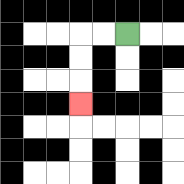{'start': '[5, 1]', 'end': '[3, 4]', 'path_directions': 'L,L,D,D,D', 'path_coordinates': '[[5, 1], [4, 1], [3, 1], [3, 2], [3, 3], [3, 4]]'}